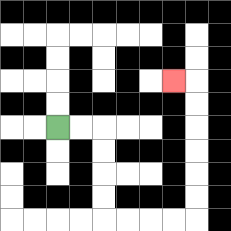{'start': '[2, 5]', 'end': '[7, 3]', 'path_directions': 'R,R,D,D,D,D,R,R,R,R,U,U,U,U,U,U,L', 'path_coordinates': '[[2, 5], [3, 5], [4, 5], [4, 6], [4, 7], [4, 8], [4, 9], [5, 9], [6, 9], [7, 9], [8, 9], [8, 8], [8, 7], [8, 6], [8, 5], [8, 4], [8, 3], [7, 3]]'}